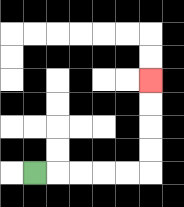{'start': '[1, 7]', 'end': '[6, 3]', 'path_directions': 'R,R,R,R,R,U,U,U,U', 'path_coordinates': '[[1, 7], [2, 7], [3, 7], [4, 7], [5, 7], [6, 7], [6, 6], [6, 5], [6, 4], [6, 3]]'}